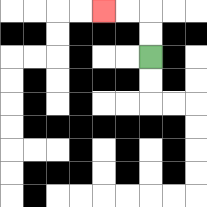{'start': '[6, 2]', 'end': '[4, 0]', 'path_directions': 'U,U,L,L', 'path_coordinates': '[[6, 2], [6, 1], [6, 0], [5, 0], [4, 0]]'}